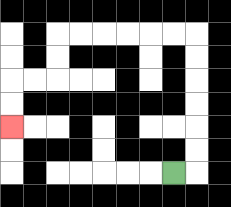{'start': '[7, 7]', 'end': '[0, 5]', 'path_directions': 'R,U,U,U,U,U,U,L,L,L,L,L,L,D,D,L,L,D,D', 'path_coordinates': '[[7, 7], [8, 7], [8, 6], [8, 5], [8, 4], [8, 3], [8, 2], [8, 1], [7, 1], [6, 1], [5, 1], [4, 1], [3, 1], [2, 1], [2, 2], [2, 3], [1, 3], [0, 3], [0, 4], [0, 5]]'}